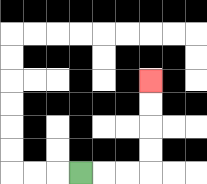{'start': '[3, 7]', 'end': '[6, 3]', 'path_directions': 'R,R,R,U,U,U,U', 'path_coordinates': '[[3, 7], [4, 7], [5, 7], [6, 7], [6, 6], [6, 5], [6, 4], [6, 3]]'}